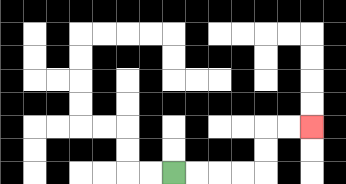{'start': '[7, 7]', 'end': '[13, 5]', 'path_directions': 'R,R,R,R,U,U,R,R', 'path_coordinates': '[[7, 7], [8, 7], [9, 7], [10, 7], [11, 7], [11, 6], [11, 5], [12, 5], [13, 5]]'}